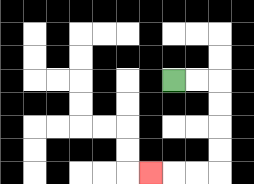{'start': '[7, 3]', 'end': '[6, 7]', 'path_directions': 'R,R,D,D,D,D,L,L,L', 'path_coordinates': '[[7, 3], [8, 3], [9, 3], [9, 4], [9, 5], [9, 6], [9, 7], [8, 7], [7, 7], [6, 7]]'}